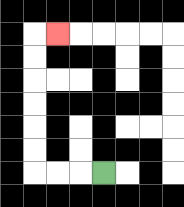{'start': '[4, 7]', 'end': '[2, 1]', 'path_directions': 'L,L,L,U,U,U,U,U,U,R', 'path_coordinates': '[[4, 7], [3, 7], [2, 7], [1, 7], [1, 6], [1, 5], [1, 4], [1, 3], [1, 2], [1, 1], [2, 1]]'}